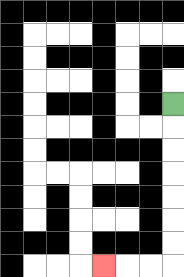{'start': '[7, 4]', 'end': '[4, 11]', 'path_directions': 'D,D,D,D,D,D,D,L,L,L', 'path_coordinates': '[[7, 4], [7, 5], [7, 6], [7, 7], [7, 8], [7, 9], [7, 10], [7, 11], [6, 11], [5, 11], [4, 11]]'}